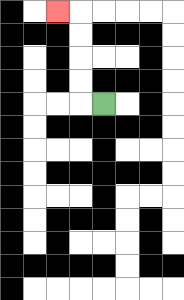{'start': '[4, 4]', 'end': '[2, 0]', 'path_directions': 'L,U,U,U,U,L', 'path_coordinates': '[[4, 4], [3, 4], [3, 3], [3, 2], [3, 1], [3, 0], [2, 0]]'}